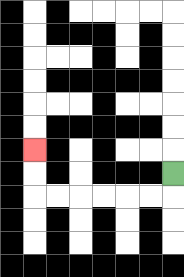{'start': '[7, 7]', 'end': '[1, 6]', 'path_directions': 'D,L,L,L,L,L,L,U,U', 'path_coordinates': '[[7, 7], [7, 8], [6, 8], [5, 8], [4, 8], [3, 8], [2, 8], [1, 8], [1, 7], [1, 6]]'}